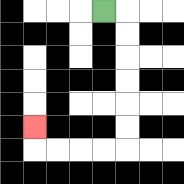{'start': '[4, 0]', 'end': '[1, 5]', 'path_directions': 'R,D,D,D,D,D,D,L,L,L,L,U', 'path_coordinates': '[[4, 0], [5, 0], [5, 1], [5, 2], [5, 3], [5, 4], [5, 5], [5, 6], [4, 6], [3, 6], [2, 6], [1, 6], [1, 5]]'}